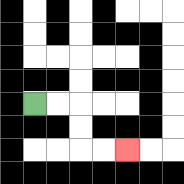{'start': '[1, 4]', 'end': '[5, 6]', 'path_directions': 'R,R,D,D,R,R', 'path_coordinates': '[[1, 4], [2, 4], [3, 4], [3, 5], [3, 6], [4, 6], [5, 6]]'}